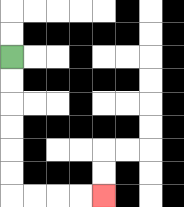{'start': '[0, 2]', 'end': '[4, 8]', 'path_directions': 'D,D,D,D,D,D,R,R,R,R', 'path_coordinates': '[[0, 2], [0, 3], [0, 4], [0, 5], [0, 6], [0, 7], [0, 8], [1, 8], [2, 8], [3, 8], [4, 8]]'}